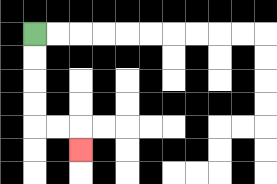{'start': '[1, 1]', 'end': '[3, 6]', 'path_directions': 'D,D,D,D,R,R,D', 'path_coordinates': '[[1, 1], [1, 2], [1, 3], [1, 4], [1, 5], [2, 5], [3, 5], [3, 6]]'}